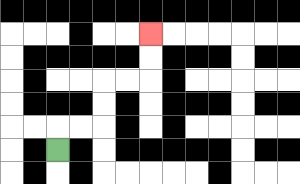{'start': '[2, 6]', 'end': '[6, 1]', 'path_directions': 'U,R,R,U,U,R,R,U,U', 'path_coordinates': '[[2, 6], [2, 5], [3, 5], [4, 5], [4, 4], [4, 3], [5, 3], [6, 3], [6, 2], [6, 1]]'}